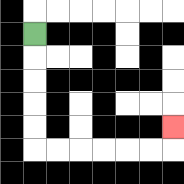{'start': '[1, 1]', 'end': '[7, 5]', 'path_directions': 'D,D,D,D,D,R,R,R,R,R,R,U', 'path_coordinates': '[[1, 1], [1, 2], [1, 3], [1, 4], [1, 5], [1, 6], [2, 6], [3, 6], [4, 6], [5, 6], [6, 6], [7, 6], [7, 5]]'}